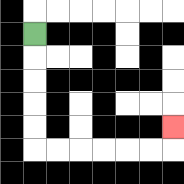{'start': '[1, 1]', 'end': '[7, 5]', 'path_directions': 'D,D,D,D,D,R,R,R,R,R,R,U', 'path_coordinates': '[[1, 1], [1, 2], [1, 3], [1, 4], [1, 5], [1, 6], [2, 6], [3, 6], [4, 6], [5, 6], [6, 6], [7, 6], [7, 5]]'}